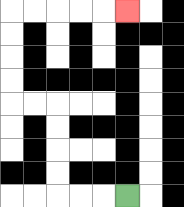{'start': '[5, 8]', 'end': '[5, 0]', 'path_directions': 'L,L,L,U,U,U,U,L,L,U,U,U,U,R,R,R,R,R', 'path_coordinates': '[[5, 8], [4, 8], [3, 8], [2, 8], [2, 7], [2, 6], [2, 5], [2, 4], [1, 4], [0, 4], [0, 3], [0, 2], [0, 1], [0, 0], [1, 0], [2, 0], [3, 0], [4, 0], [5, 0]]'}